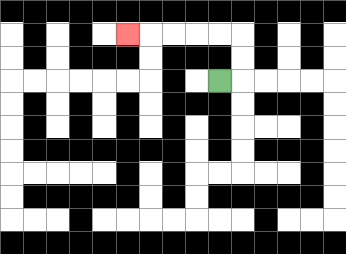{'start': '[9, 3]', 'end': '[5, 1]', 'path_directions': 'R,U,U,L,L,L,L,L', 'path_coordinates': '[[9, 3], [10, 3], [10, 2], [10, 1], [9, 1], [8, 1], [7, 1], [6, 1], [5, 1]]'}